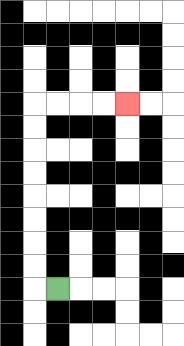{'start': '[2, 12]', 'end': '[5, 4]', 'path_directions': 'L,U,U,U,U,U,U,U,U,R,R,R,R', 'path_coordinates': '[[2, 12], [1, 12], [1, 11], [1, 10], [1, 9], [1, 8], [1, 7], [1, 6], [1, 5], [1, 4], [2, 4], [3, 4], [4, 4], [5, 4]]'}